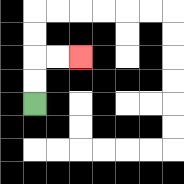{'start': '[1, 4]', 'end': '[3, 2]', 'path_directions': 'U,U,R,R', 'path_coordinates': '[[1, 4], [1, 3], [1, 2], [2, 2], [3, 2]]'}